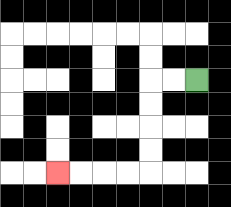{'start': '[8, 3]', 'end': '[2, 7]', 'path_directions': 'L,L,D,D,D,D,L,L,L,L', 'path_coordinates': '[[8, 3], [7, 3], [6, 3], [6, 4], [6, 5], [6, 6], [6, 7], [5, 7], [4, 7], [3, 7], [2, 7]]'}